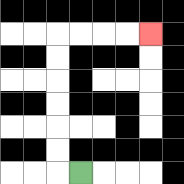{'start': '[3, 7]', 'end': '[6, 1]', 'path_directions': 'L,U,U,U,U,U,U,R,R,R,R', 'path_coordinates': '[[3, 7], [2, 7], [2, 6], [2, 5], [2, 4], [2, 3], [2, 2], [2, 1], [3, 1], [4, 1], [5, 1], [6, 1]]'}